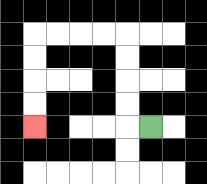{'start': '[6, 5]', 'end': '[1, 5]', 'path_directions': 'L,U,U,U,U,L,L,L,L,D,D,D,D', 'path_coordinates': '[[6, 5], [5, 5], [5, 4], [5, 3], [5, 2], [5, 1], [4, 1], [3, 1], [2, 1], [1, 1], [1, 2], [1, 3], [1, 4], [1, 5]]'}